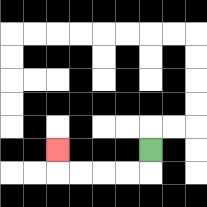{'start': '[6, 6]', 'end': '[2, 6]', 'path_directions': 'D,L,L,L,L,U', 'path_coordinates': '[[6, 6], [6, 7], [5, 7], [4, 7], [3, 7], [2, 7], [2, 6]]'}